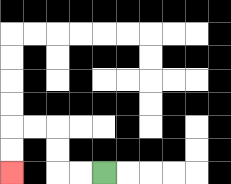{'start': '[4, 7]', 'end': '[0, 7]', 'path_directions': 'L,L,U,U,L,L,D,D', 'path_coordinates': '[[4, 7], [3, 7], [2, 7], [2, 6], [2, 5], [1, 5], [0, 5], [0, 6], [0, 7]]'}